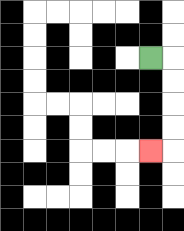{'start': '[6, 2]', 'end': '[6, 6]', 'path_directions': 'R,D,D,D,D,L', 'path_coordinates': '[[6, 2], [7, 2], [7, 3], [7, 4], [7, 5], [7, 6], [6, 6]]'}